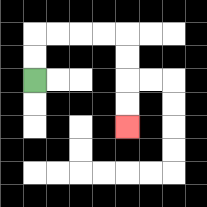{'start': '[1, 3]', 'end': '[5, 5]', 'path_directions': 'U,U,R,R,R,R,D,D,D,D', 'path_coordinates': '[[1, 3], [1, 2], [1, 1], [2, 1], [3, 1], [4, 1], [5, 1], [5, 2], [5, 3], [5, 4], [5, 5]]'}